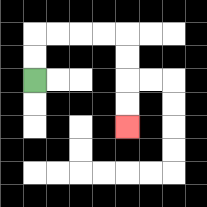{'start': '[1, 3]', 'end': '[5, 5]', 'path_directions': 'U,U,R,R,R,R,D,D,D,D', 'path_coordinates': '[[1, 3], [1, 2], [1, 1], [2, 1], [3, 1], [4, 1], [5, 1], [5, 2], [5, 3], [5, 4], [5, 5]]'}